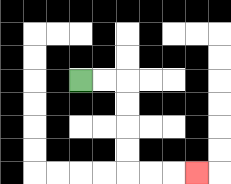{'start': '[3, 3]', 'end': '[8, 7]', 'path_directions': 'R,R,D,D,D,D,R,R,R', 'path_coordinates': '[[3, 3], [4, 3], [5, 3], [5, 4], [5, 5], [5, 6], [5, 7], [6, 7], [7, 7], [8, 7]]'}